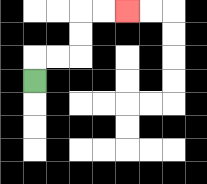{'start': '[1, 3]', 'end': '[5, 0]', 'path_directions': 'U,R,R,U,U,R,R', 'path_coordinates': '[[1, 3], [1, 2], [2, 2], [3, 2], [3, 1], [3, 0], [4, 0], [5, 0]]'}